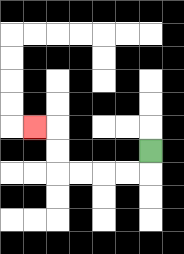{'start': '[6, 6]', 'end': '[1, 5]', 'path_directions': 'D,L,L,L,L,U,U,L', 'path_coordinates': '[[6, 6], [6, 7], [5, 7], [4, 7], [3, 7], [2, 7], [2, 6], [2, 5], [1, 5]]'}